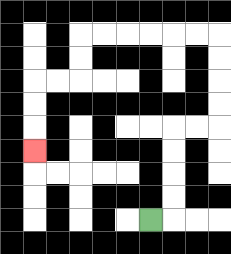{'start': '[6, 9]', 'end': '[1, 6]', 'path_directions': 'R,U,U,U,U,R,R,U,U,U,U,L,L,L,L,L,L,D,D,L,L,D,D,D', 'path_coordinates': '[[6, 9], [7, 9], [7, 8], [7, 7], [7, 6], [7, 5], [8, 5], [9, 5], [9, 4], [9, 3], [9, 2], [9, 1], [8, 1], [7, 1], [6, 1], [5, 1], [4, 1], [3, 1], [3, 2], [3, 3], [2, 3], [1, 3], [1, 4], [1, 5], [1, 6]]'}